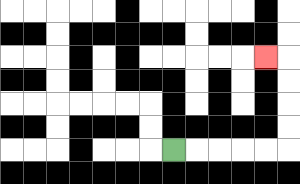{'start': '[7, 6]', 'end': '[11, 2]', 'path_directions': 'R,R,R,R,R,U,U,U,U,L', 'path_coordinates': '[[7, 6], [8, 6], [9, 6], [10, 6], [11, 6], [12, 6], [12, 5], [12, 4], [12, 3], [12, 2], [11, 2]]'}